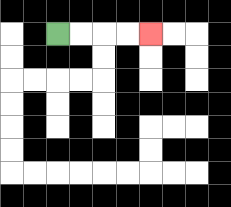{'start': '[2, 1]', 'end': '[6, 1]', 'path_directions': 'R,R,R,R', 'path_coordinates': '[[2, 1], [3, 1], [4, 1], [5, 1], [6, 1]]'}